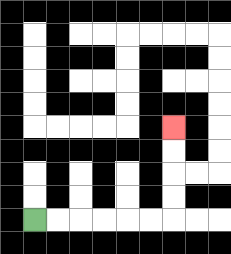{'start': '[1, 9]', 'end': '[7, 5]', 'path_directions': 'R,R,R,R,R,R,U,U,U,U', 'path_coordinates': '[[1, 9], [2, 9], [3, 9], [4, 9], [5, 9], [6, 9], [7, 9], [7, 8], [7, 7], [7, 6], [7, 5]]'}